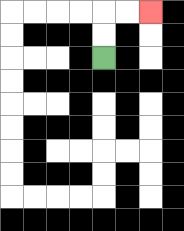{'start': '[4, 2]', 'end': '[6, 0]', 'path_directions': 'U,U,R,R', 'path_coordinates': '[[4, 2], [4, 1], [4, 0], [5, 0], [6, 0]]'}